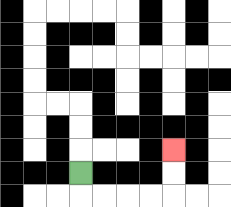{'start': '[3, 7]', 'end': '[7, 6]', 'path_directions': 'D,R,R,R,R,U,U', 'path_coordinates': '[[3, 7], [3, 8], [4, 8], [5, 8], [6, 8], [7, 8], [7, 7], [7, 6]]'}